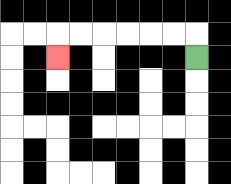{'start': '[8, 2]', 'end': '[2, 2]', 'path_directions': 'U,L,L,L,L,L,L,D', 'path_coordinates': '[[8, 2], [8, 1], [7, 1], [6, 1], [5, 1], [4, 1], [3, 1], [2, 1], [2, 2]]'}